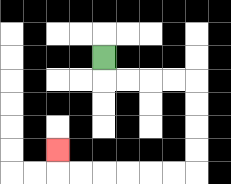{'start': '[4, 2]', 'end': '[2, 6]', 'path_directions': 'D,R,R,R,R,D,D,D,D,L,L,L,L,L,L,U', 'path_coordinates': '[[4, 2], [4, 3], [5, 3], [6, 3], [7, 3], [8, 3], [8, 4], [8, 5], [8, 6], [8, 7], [7, 7], [6, 7], [5, 7], [4, 7], [3, 7], [2, 7], [2, 6]]'}